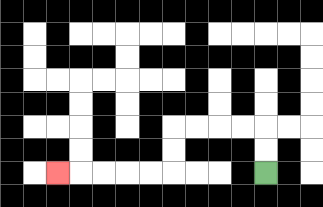{'start': '[11, 7]', 'end': '[2, 7]', 'path_directions': 'U,U,L,L,L,L,D,D,L,L,L,L,L', 'path_coordinates': '[[11, 7], [11, 6], [11, 5], [10, 5], [9, 5], [8, 5], [7, 5], [7, 6], [7, 7], [6, 7], [5, 7], [4, 7], [3, 7], [2, 7]]'}